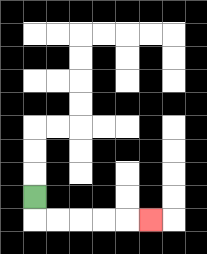{'start': '[1, 8]', 'end': '[6, 9]', 'path_directions': 'D,R,R,R,R,R', 'path_coordinates': '[[1, 8], [1, 9], [2, 9], [3, 9], [4, 9], [5, 9], [6, 9]]'}